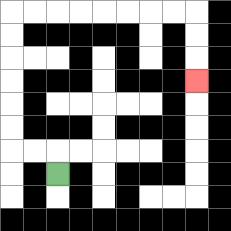{'start': '[2, 7]', 'end': '[8, 3]', 'path_directions': 'U,L,L,U,U,U,U,U,U,R,R,R,R,R,R,R,R,D,D,D', 'path_coordinates': '[[2, 7], [2, 6], [1, 6], [0, 6], [0, 5], [0, 4], [0, 3], [0, 2], [0, 1], [0, 0], [1, 0], [2, 0], [3, 0], [4, 0], [5, 0], [6, 0], [7, 0], [8, 0], [8, 1], [8, 2], [8, 3]]'}